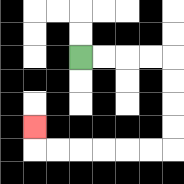{'start': '[3, 2]', 'end': '[1, 5]', 'path_directions': 'R,R,R,R,D,D,D,D,L,L,L,L,L,L,U', 'path_coordinates': '[[3, 2], [4, 2], [5, 2], [6, 2], [7, 2], [7, 3], [7, 4], [7, 5], [7, 6], [6, 6], [5, 6], [4, 6], [3, 6], [2, 6], [1, 6], [1, 5]]'}